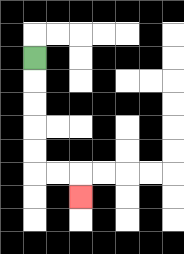{'start': '[1, 2]', 'end': '[3, 8]', 'path_directions': 'D,D,D,D,D,R,R,D', 'path_coordinates': '[[1, 2], [1, 3], [1, 4], [1, 5], [1, 6], [1, 7], [2, 7], [3, 7], [3, 8]]'}